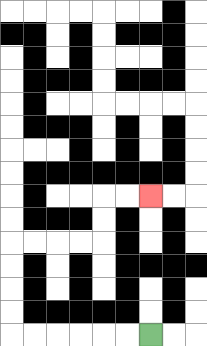{'start': '[6, 14]', 'end': '[6, 8]', 'path_directions': 'L,L,L,L,L,L,U,U,U,U,R,R,R,R,U,U,R,R', 'path_coordinates': '[[6, 14], [5, 14], [4, 14], [3, 14], [2, 14], [1, 14], [0, 14], [0, 13], [0, 12], [0, 11], [0, 10], [1, 10], [2, 10], [3, 10], [4, 10], [4, 9], [4, 8], [5, 8], [6, 8]]'}